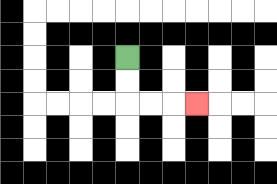{'start': '[5, 2]', 'end': '[8, 4]', 'path_directions': 'D,D,R,R,R', 'path_coordinates': '[[5, 2], [5, 3], [5, 4], [6, 4], [7, 4], [8, 4]]'}